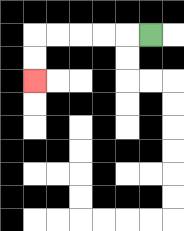{'start': '[6, 1]', 'end': '[1, 3]', 'path_directions': 'L,L,L,L,L,D,D', 'path_coordinates': '[[6, 1], [5, 1], [4, 1], [3, 1], [2, 1], [1, 1], [1, 2], [1, 3]]'}